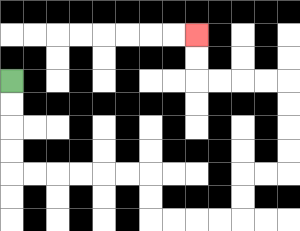{'start': '[0, 3]', 'end': '[8, 1]', 'path_directions': 'D,D,D,D,R,R,R,R,R,R,D,D,R,R,R,R,U,U,R,R,U,U,U,U,L,L,L,L,U,U', 'path_coordinates': '[[0, 3], [0, 4], [0, 5], [0, 6], [0, 7], [1, 7], [2, 7], [3, 7], [4, 7], [5, 7], [6, 7], [6, 8], [6, 9], [7, 9], [8, 9], [9, 9], [10, 9], [10, 8], [10, 7], [11, 7], [12, 7], [12, 6], [12, 5], [12, 4], [12, 3], [11, 3], [10, 3], [9, 3], [8, 3], [8, 2], [8, 1]]'}